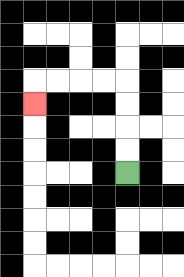{'start': '[5, 7]', 'end': '[1, 4]', 'path_directions': 'U,U,U,U,L,L,L,L,D', 'path_coordinates': '[[5, 7], [5, 6], [5, 5], [5, 4], [5, 3], [4, 3], [3, 3], [2, 3], [1, 3], [1, 4]]'}